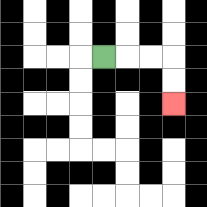{'start': '[4, 2]', 'end': '[7, 4]', 'path_directions': 'R,R,R,D,D', 'path_coordinates': '[[4, 2], [5, 2], [6, 2], [7, 2], [7, 3], [7, 4]]'}